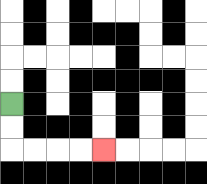{'start': '[0, 4]', 'end': '[4, 6]', 'path_directions': 'D,D,R,R,R,R', 'path_coordinates': '[[0, 4], [0, 5], [0, 6], [1, 6], [2, 6], [3, 6], [4, 6]]'}